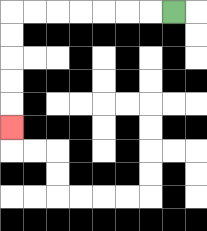{'start': '[7, 0]', 'end': '[0, 5]', 'path_directions': 'L,L,L,L,L,L,L,D,D,D,D,D', 'path_coordinates': '[[7, 0], [6, 0], [5, 0], [4, 0], [3, 0], [2, 0], [1, 0], [0, 0], [0, 1], [0, 2], [0, 3], [0, 4], [0, 5]]'}